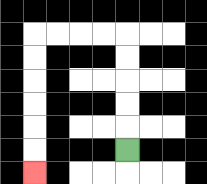{'start': '[5, 6]', 'end': '[1, 7]', 'path_directions': 'U,U,U,U,U,L,L,L,L,D,D,D,D,D,D', 'path_coordinates': '[[5, 6], [5, 5], [5, 4], [5, 3], [5, 2], [5, 1], [4, 1], [3, 1], [2, 1], [1, 1], [1, 2], [1, 3], [1, 4], [1, 5], [1, 6], [1, 7]]'}